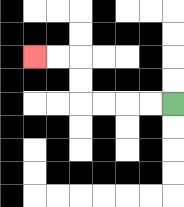{'start': '[7, 4]', 'end': '[1, 2]', 'path_directions': 'L,L,L,L,U,U,L,L', 'path_coordinates': '[[7, 4], [6, 4], [5, 4], [4, 4], [3, 4], [3, 3], [3, 2], [2, 2], [1, 2]]'}